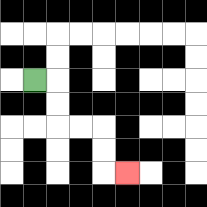{'start': '[1, 3]', 'end': '[5, 7]', 'path_directions': 'R,D,D,R,R,D,D,R', 'path_coordinates': '[[1, 3], [2, 3], [2, 4], [2, 5], [3, 5], [4, 5], [4, 6], [4, 7], [5, 7]]'}